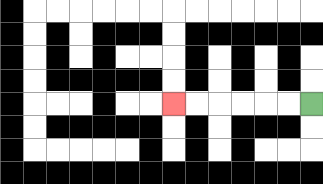{'start': '[13, 4]', 'end': '[7, 4]', 'path_directions': 'L,L,L,L,L,L', 'path_coordinates': '[[13, 4], [12, 4], [11, 4], [10, 4], [9, 4], [8, 4], [7, 4]]'}